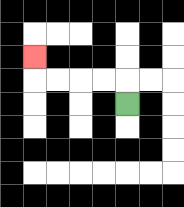{'start': '[5, 4]', 'end': '[1, 2]', 'path_directions': 'U,L,L,L,L,U', 'path_coordinates': '[[5, 4], [5, 3], [4, 3], [3, 3], [2, 3], [1, 3], [1, 2]]'}